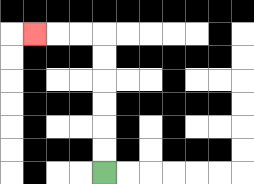{'start': '[4, 7]', 'end': '[1, 1]', 'path_directions': 'U,U,U,U,U,U,L,L,L', 'path_coordinates': '[[4, 7], [4, 6], [4, 5], [4, 4], [4, 3], [4, 2], [4, 1], [3, 1], [2, 1], [1, 1]]'}